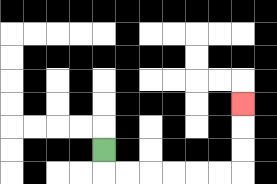{'start': '[4, 6]', 'end': '[10, 4]', 'path_directions': 'D,R,R,R,R,R,R,U,U,U', 'path_coordinates': '[[4, 6], [4, 7], [5, 7], [6, 7], [7, 7], [8, 7], [9, 7], [10, 7], [10, 6], [10, 5], [10, 4]]'}